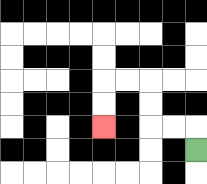{'start': '[8, 6]', 'end': '[4, 5]', 'path_directions': 'U,L,L,U,U,L,L,D,D', 'path_coordinates': '[[8, 6], [8, 5], [7, 5], [6, 5], [6, 4], [6, 3], [5, 3], [4, 3], [4, 4], [4, 5]]'}